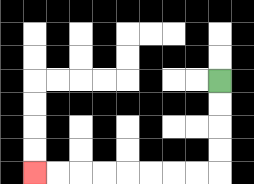{'start': '[9, 3]', 'end': '[1, 7]', 'path_directions': 'D,D,D,D,L,L,L,L,L,L,L,L', 'path_coordinates': '[[9, 3], [9, 4], [9, 5], [9, 6], [9, 7], [8, 7], [7, 7], [6, 7], [5, 7], [4, 7], [3, 7], [2, 7], [1, 7]]'}